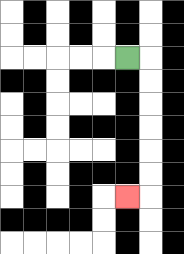{'start': '[5, 2]', 'end': '[5, 8]', 'path_directions': 'R,D,D,D,D,D,D,L', 'path_coordinates': '[[5, 2], [6, 2], [6, 3], [6, 4], [6, 5], [6, 6], [6, 7], [6, 8], [5, 8]]'}